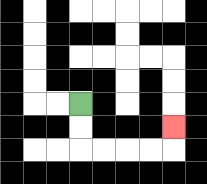{'start': '[3, 4]', 'end': '[7, 5]', 'path_directions': 'D,D,R,R,R,R,U', 'path_coordinates': '[[3, 4], [3, 5], [3, 6], [4, 6], [5, 6], [6, 6], [7, 6], [7, 5]]'}